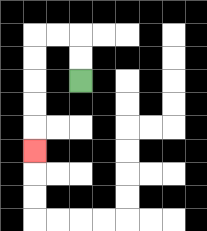{'start': '[3, 3]', 'end': '[1, 6]', 'path_directions': 'U,U,L,L,D,D,D,D,D', 'path_coordinates': '[[3, 3], [3, 2], [3, 1], [2, 1], [1, 1], [1, 2], [1, 3], [1, 4], [1, 5], [1, 6]]'}